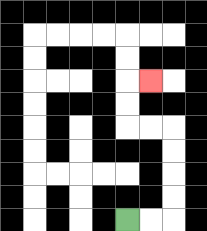{'start': '[5, 9]', 'end': '[6, 3]', 'path_directions': 'R,R,U,U,U,U,L,L,U,U,R', 'path_coordinates': '[[5, 9], [6, 9], [7, 9], [7, 8], [7, 7], [7, 6], [7, 5], [6, 5], [5, 5], [5, 4], [5, 3], [6, 3]]'}